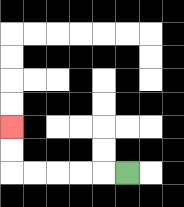{'start': '[5, 7]', 'end': '[0, 5]', 'path_directions': 'L,L,L,L,L,U,U', 'path_coordinates': '[[5, 7], [4, 7], [3, 7], [2, 7], [1, 7], [0, 7], [0, 6], [0, 5]]'}